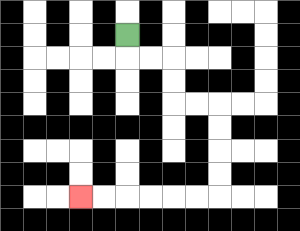{'start': '[5, 1]', 'end': '[3, 8]', 'path_directions': 'D,R,R,D,D,R,R,D,D,D,D,L,L,L,L,L,L', 'path_coordinates': '[[5, 1], [5, 2], [6, 2], [7, 2], [7, 3], [7, 4], [8, 4], [9, 4], [9, 5], [9, 6], [9, 7], [9, 8], [8, 8], [7, 8], [6, 8], [5, 8], [4, 8], [3, 8]]'}